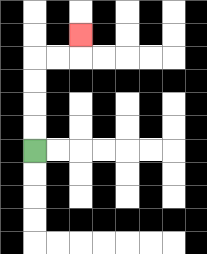{'start': '[1, 6]', 'end': '[3, 1]', 'path_directions': 'U,U,U,U,R,R,U', 'path_coordinates': '[[1, 6], [1, 5], [1, 4], [1, 3], [1, 2], [2, 2], [3, 2], [3, 1]]'}